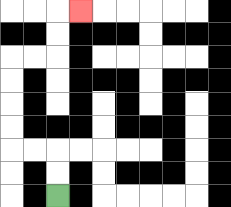{'start': '[2, 8]', 'end': '[3, 0]', 'path_directions': 'U,U,L,L,U,U,U,U,R,R,U,U,R', 'path_coordinates': '[[2, 8], [2, 7], [2, 6], [1, 6], [0, 6], [0, 5], [0, 4], [0, 3], [0, 2], [1, 2], [2, 2], [2, 1], [2, 0], [3, 0]]'}